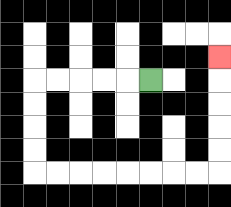{'start': '[6, 3]', 'end': '[9, 2]', 'path_directions': 'L,L,L,L,L,D,D,D,D,R,R,R,R,R,R,R,R,U,U,U,U,U', 'path_coordinates': '[[6, 3], [5, 3], [4, 3], [3, 3], [2, 3], [1, 3], [1, 4], [1, 5], [1, 6], [1, 7], [2, 7], [3, 7], [4, 7], [5, 7], [6, 7], [7, 7], [8, 7], [9, 7], [9, 6], [9, 5], [9, 4], [9, 3], [9, 2]]'}